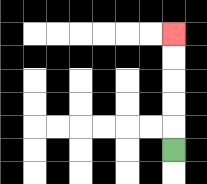{'start': '[7, 6]', 'end': '[7, 1]', 'path_directions': 'U,U,U,U,U', 'path_coordinates': '[[7, 6], [7, 5], [7, 4], [7, 3], [7, 2], [7, 1]]'}